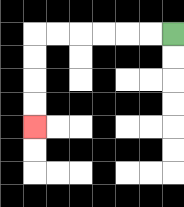{'start': '[7, 1]', 'end': '[1, 5]', 'path_directions': 'L,L,L,L,L,L,D,D,D,D', 'path_coordinates': '[[7, 1], [6, 1], [5, 1], [4, 1], [3, 1], [2, 1], [1, 1], [1, 2], [1, 3], [1, 4], [1, 5]]'}